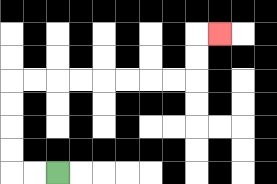{'start': '[2, 7]', 'end': '[9, 1]', 'path_directions': 'L,L,U,U,U,U,R,R,R,R,R,R,R,R,U,U,R', 'path_coordinates': '[[2, 7], [1, 7], [0, 7], [0, 6], [0, 5], [0, 4], [0, 3], [1, 3], [2, 3], [3, 3], [4, 3], [5, 3], [6, 3], [7, 3], [8, 3], [8, 2], [8, 1], [9, 1]]'}